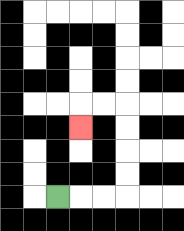{'start': '[2, 8]', 'end': '[3, 5]', 'path_directions': 'R,R,R,U,U,U,U,L,L,D', 'path_coordinates': '[[2, 8], [3, 8], [4, 8], [5, 8], [5, 7], [5, 6], [5, 5], [5, 4], [4, 4], [3, 4], [3, 5]]'}